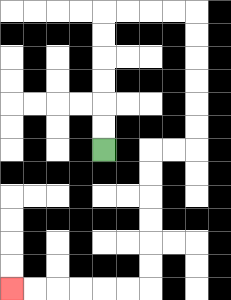{'start': '[4, 6]', 'end': '[0, 12]', 'path_directions': 'U,U,U,U,U,U,R,R,R,R,D,D,D,D,D,D,L,L,D,D,D,D,D,D,L,L,L,L,L,L', 'path_coordinates': '[[4, 6], [4, 5], [4, 4], [4, 3], [4, 2], [4, 1], [4, 0], [5, 0], [6, 0], [7, 0], [8, 0], [8, 1], [8, 2], [8, 3], [8, 4], [8, 5], [8, 6], [7, 6], [6, 6], [6, 7], [6, 8], [6, 9], [6, 10], [6, 11], [6, 12], [5, 12], [4, 12], [3, 12], [2, 12], [1, 12], [0, 12]]'}